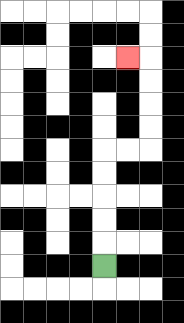{'start': '[4, 11]', 'end': '[5, 2]', 'path_directions': 'U,U,U,U,U,R,R,U,U,U,U,L', 'path_coordinates': '[[4, 11], [4, 10], [4, 9], [4, 8], [4, 7], [4, 6], [5, 6], [6, 6], [6, 5], [6, 4], [6, 3], [6, 2], [5, 2]]'}